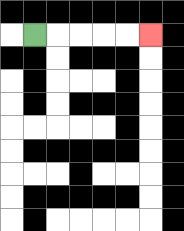{'start': '[1, 1]', 'end': '[6, 1]', 'path_directions': 'R,R,R,R,R', 'path_coordinates': '[[1, 1], [2, 1], [3, 1], [4, 1], [5, 1], [6, 1]]'}